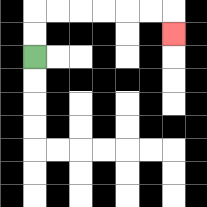{'start': '[1, 2]', 'end': '[7, 1]', 'path_directions': 'U,U,R,R,R,R,R,R,D', 'path_coordinates': '[[1, 2], [1, 1], [1, 0], [2, 0], [3, 0], [4, 0], [5, 0], [6, 0], [7, 0], [7, 1]]'}